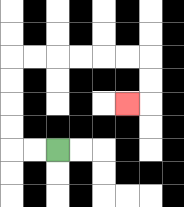{'start': '[2, 6]', 'end': '[5, 4]', 'path_directions': 'L,L,U,U,U,U,R,R,R,R,R,R,D,D,L', 'path_coordinates': '[[2, 6], [1, 6], [0, 6], [0, 5], [0, 4], [0, 3], [0, 2], [1, 2], [2, 2], [3, 2], [4, 2], [5, 2], [6, 2], [6, 3], [6, 4], [5, 4]]'}